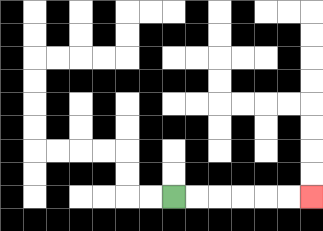{'start': '[7, 8]', 'end': '[13, 8]', 'path_directions': 'R,R,R,R,R,R', 'path_coordinates': '[[7, 8], [8, 8], [9, 8], [10, 8], [11, 8], [12, 8], [13, 8]]'}